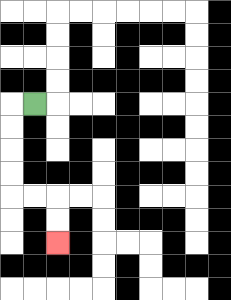{'start': '[1, 4]', 'end': '[2, 10]', 'path_directions': 'L,D,D,D,D,R,R,D,D', 'path_coordinates': '[[1, 4], [0, 4], [0, 5], [0, 6], [0, 7], [0, 8], [1, 8], [2, 8], [2, 9], [2, 10]]'}